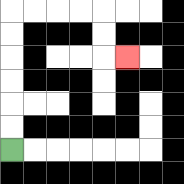{'start': '[0, 6]', 'end': '[5, 2]', 'path_directions': 'U,U,U,U,U,U,R,R,R,R,D,D,R', 'path_coordinates': '[[0, 6], [0, 5], [0, 4], [0, 3], [0, 2], [0, 1], [0, 0], [1, 0], [2, 0], [3, 0], [4, 0], [4, 1], [4, 2], [5, 2]]'}